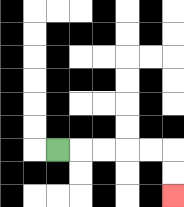{'start': '[2, 6]', 'end': '[7, 8]', 'path_directions': 'R,R,R,R,R,D,D', 'path_coordinates': '[[2, 6], [3, 6], [4, 6], [5, 6], [6, 6], [7, 6], [7, 7], [7, 8]]'}